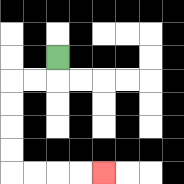{'start': '[2, 2]', 'end': '[4, 7]', 'path_directions': 'D,L,L,D,D,D,D,R,R,R,R', 'path_coordinates': '[[2, 2], [2, 3], [1, 3], [0, 3], [0, 4], [0, 5], [0, 6], [0, 7], [1, 7], [2, 7], [3, 7], [4, 7]]'}